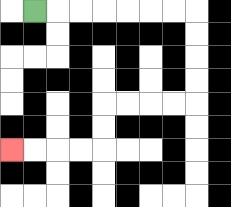{'start': '[1, 0]', 'end': '[0, 6]', 'path_directions': 'R,R,R,R,R,R,R,D,D,D,D,L,L,L,L,D,D,L,L,L,L', 'path_coordinates': '[[1, 0], [2, 0], [3, 0], [4, 0], [5, 0], [6, 0], [7, 0], [8, 0], [8, 1], [8, 2], [8, 3], [8, 4], [7, 4], [6, 4], [5, 4], [4, 4], [4, 5], [4, 6], [3, 6], [2, 6], [1, 6], [0, 6]]'}